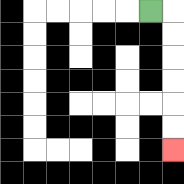{'start': '[6, 0]', 'end': '[7, 6]', 'path_directions': 'R,D,D,D,D,D,D', 'path_coordinates': '[[6, 0], [7, 0], [7, 1], [7, 2], [7, 3], [7, 4], [7, 5], [7, 6]]'}